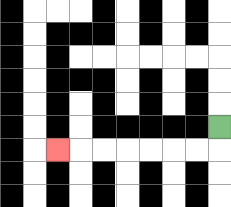{'start': '[9, 5]', 'end': '[2, 6]', 'path_directions': 'D,L,L,L,L,L,L,L', 'path_coordinates': '[[9, 5], [9, 6], [8, 6], [7, 6], [6, 6], [5, 6], [4, 6], [3, 6], [2, 6]]'}